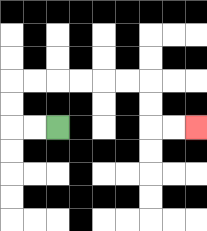{'start': '[2, 5]', 'end': '[8, 5]', 'path_directions': 'L,L,U,U,R,R,R,R,R,R,D,D,R,R', 'path_coordinates': '[[2, 5], [1, 5], [0, 5], [0, 4], [0, 3], [1, 3], [2, 3], [3, 3], [4, 3], [5, 3], [6, 3], [6, 4], [6, 5], [7, 5], [8, 5]]'}